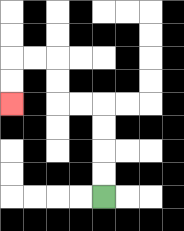{'start': '[4, 8]', 'end': '[0, 4]', 'path_directions': 'U,U,U,U,L,L,U,U,L,L,D,D', 'path_coordinates': '[[4, 8], [4, 7], [4, 6], [4, 5], [4, 4], [3, 4], [2, 4], [2, 3], [2, 2], [1, 2], [0, 2], [0, 3], [0, 4]]'}